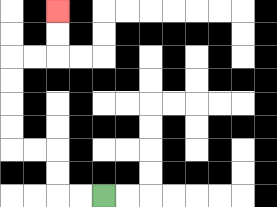{'start': '[4, 8]', 'end': '[2, 0]', 'path_directions': 'L,L,U,U,L,L,U,U,U,U,R,R,U,U', 'path_coordinates': '[[4, 8], [3, 8], [2, 8], [2, 7], [2, 6], [1, 6], [0, 6], [0, 5], [0, 4], [0, 3], [0, 2], [1, 2], [2, 2], [2, 1], [2, 0]]'}